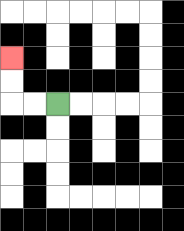{'start': '[2, 4]', 'end': '[0, 2]', 'path_directions': 'L,L,U,U', 'path_coordinates': '[[2, 4], [1, 4], [0, 4], [0, 3], [0, 2]]'}